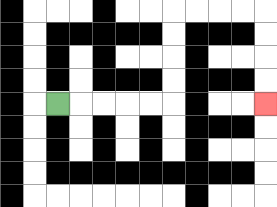{'start': '[2, 4]', 'end': '[11, 4]', 'path_directions': 'R,R,R,R,R,U,U,U,U,R,R,R,R,D,D,D,D', 'path_coordinates': '[[2, 4], [3, 4], [4, 4], [5, 4], [6, 4], [7, 4], [7, 3], [7, 2], [7, 1], [7, 0], [8, 0], [9, 0], [10, 0], [11, 0], [11, 1], [11, 2], [11, 3], [11, 4]]'}